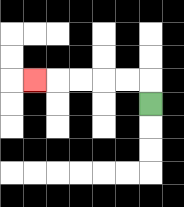{'start': '[6, 4]', 'end': '[1, 3]', 'path_directions': 'U,L,L,L,L,L', 'path_coordinates': '[[6, 4], [6, 3], [5, 3], [4, 3], [3, 3], [2, 3], [1, 3]]'}